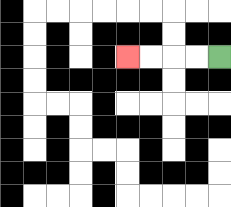{'start': '[9, 2]', 'end': '[5, 2]', 'path_directions': 'L,L,L,L', 'path_coordinates': '[[9, 2], [8, 2], [7, 2], [6, 2], [5, 2]]'}